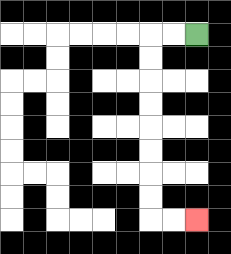{'start': '[8, 1]', 'end': '[8, 9]', 'path_directions': 'L,L,D,D,D,D,D,D,D,D,R,R', 'path_coordinates': '[[8, 1], [7, 1], [6, 1], [6, 2], [6, 3], [6, 4], [6, 5], [6, 6], [6, 7], [6, 8], [6, 9], [7, 9], [8, 9]]'}